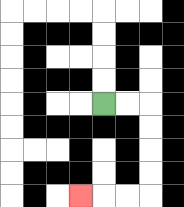{'start': '[4, 4]', 'end': '[3, 8]', 'path_directions': 'R,R,D,D,D,D,L,L,L', 'path_coordinates': '[[4, 4], [5, 4], [6, 4], [6, 5], [6, 6], [6, 7], [6, 8], [5, 8], [4, 8], [3, 8]]'}